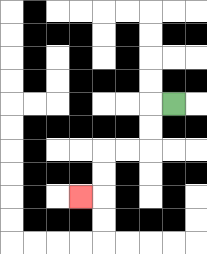{'start': '[7, 4]', 'end': '[3, 8]', 'path_directions': 'L,D,D,L,L,D,D,L', 'path_coordinates': '[[7, 4], [6, 4], [6, 5], [6, 6], [5, 6], [4, 6], [4, 7], [4, 8], [3, 8]]'}